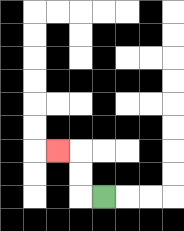{'start': '[4, 8]', 'end': '[2, 6]', 'path_directions': 'L,U,U,L', 'path_coordinates': '[[4, 8], [3, 8], [3, 7], [3, 6], [2, 6]]'}